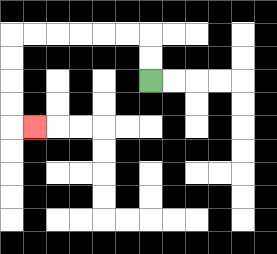{'start': '[6, 3]', 'end': '[1, 5]', 'path_directions': 'U,U,L,L,L,L,L,L,D,D,D,D,R', 'path_coordinates': '[[6, 3], [6, 2], [6, 1], [5, 1], [4, 1], [3, 1], [2, 1], [1, 1], [0, 1], [0, 2], [0, 3], [0, 4], [0, 5], [1, 5]]'}